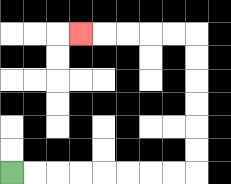{'start': '[0, 7]', 'end': '[3, 1]', 'path_directions': 'R,R,R,R,R,R,R,R,U,U,U,U,U,U,L,L,L,L,L', 'path_coordinates': '[[0, 7], [1, 7], [2, 7], [3, 7], [4, 7], [5, 7], [6, 7], [7, 7], [8, 7], [8, 6], [8, 5], [8, 4], [8, 3], [8, 2], [8, 1], [7, 1], [6, 1], [5, 1], [4, 1], [3, 1]]'}